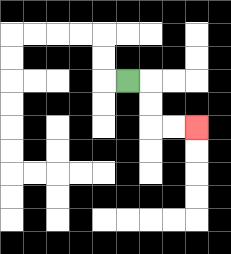{'start': '[5, 3]', 'end': '[8, 5]', 'path_directions': 'R,D,D,R,R', 'path_coordinates': '[[5, 3], [6, 3], [6, 4], [6, 5], [7, 5], [8, 5]]'}